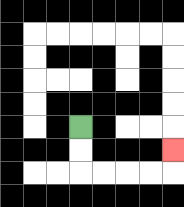{'start': '[3, 5]', 'end': '[7, 6]', 'path_directions': 'D,D,R,R,R,R,U', 'path_coordinates': '[[3, 5], [3, 6], [3, 7], [4, 7], [5, 7], [6, 7], [7, 7], [7, 6]]'}